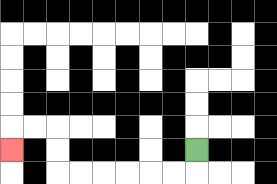{'start': '[8, 6]', 'end': '[0, 6]', 'path_directions': 'D,L,L,L,L,L,L,U,U,L,L,D', 'path_coordinates': '[[8, 6], [8, 7], [7, 7], [6, 7], [5, 7], [4, 7], [3, 7], [2, 7], [2, 6], [2, 5], [1, 5], [0, 5], [0, 6]]'}